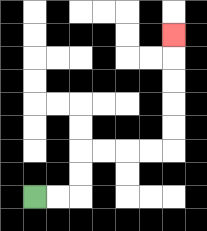{'start': '[1, 8]', 'end': '[7, 1]', 'path_directions': 'R,R,U,U,R,R,R,R,U,U,U,U,U', 'path_coordinates': '[[1, 8], [2, 8], [3, 8], [3, 7], [3, 6], [4, 6], [5, 6], [6, 6], [7, 6], [7, 5], [7, 4], [7, 3], [7, 2], [7, 1]]'}